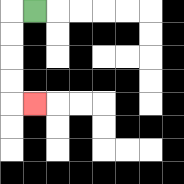{'start': '[1, 0]', 'end': '[1, 4]', 'path_directions': 'L,D,D,D,D,R', 'path_coordinates': '[[1, 0], [0, 0], [0, 1], [0, 2], [0, 3], [0, 4], [1, 4]]'}